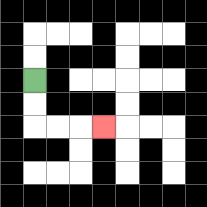{'start': '[1, 3]', 'end': '[4, 5]', 'path_directions': 'D,D,R,R,R', 'path_coordinates': '[[1, 3], [1, 4], [1, 5], [2, 5], [3, 5], [4, 5]]'}